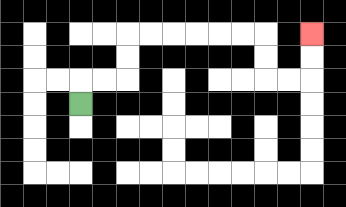{'start': '[3, 4]', 'end': '[13, 1]', 'path_directions': 'U,R,R,U,U,R,R,R,R,R,R,D,D,R,R,U,U', 'path_coordinates': '[[3, 4], [3, 3], [4, 3], [5, 3], [5, 2], [5, 1], [6, 1], [7, 1], [8, 1], [9, 1], [10, 1], [11, 1], [11, 2], [11, 3], [12, 3], [13, 3], [13, 2], [13, 1]]'}